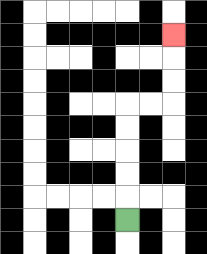{'start': '[5, 9]', 'end': '[7, 1]', 'path_directions': 'U,U,U,U,U,R,R,U,U,U', 'path_coordinates': '[[5, 9], [5, 8], [5, 7], [5, 6], [5, 5], [5, 4], [6, 4], [7, 4], [7, 3], [7, 2], [7, 1]]'}